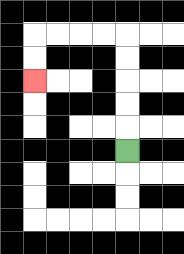{'start': '[5, 6]', 'end': '[1, 3]', 'path_directions': 'U,U,U,U,U,L,L,L,L,D,D', 'path_coordinates': '[[5, 6], [5, 5], [5, 4], [5, 3], [5, 2], [5, 1], [4, 1], [3, 1], [2, 1], [1, 1], [1, 2], [1, 3]]'}